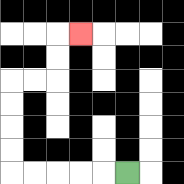{'start': '[5, 7]', 'end': '[3, 1]', 'path_directions': 'L,L,L,L,L,U,U,U,U,R,R,U,U,R', 'path_coordinates': '[[5, 7], [4, 7], [3, 7], [2, 7], [1, 7], [0, 7], [0, 6], [0, 5], [0, 4], [0, 3], [1, 3], [2, 3], [2, 2], [2, 1], [3, 1]]'}